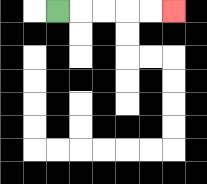{'start': '[2, 0]', 'end': '[7, 0]', 'path_directions': 'R,R,R,R,R', 'path_coordinates': '[[2, 0], [3, 0], [4, 0], [5, 0], [6, 0], [7, 0]]'}